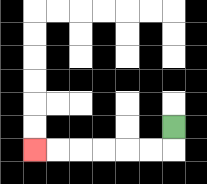{'start': '[7, 5]', 'end': '[1, 6]', 'path_directions': 'D,L,L,L,L,L,L', 'path_coordinates': '[[7, 5], [7, 6], [6, 6], [5, 6], [4, 6], [3, 6], [2, 6], [1, 6]]'}